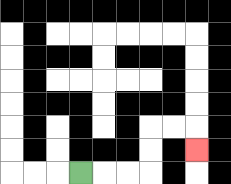{'start': '[3, 7]', 'end': '[8, 6]', 'path_directions': 'R,R,R,U,U,R,R,D', 'path_coordinates': '[[3, 7], [4, 7], [5, 7], [6, 7], [6, 6], [6, 5], [7, 5], [8, 5], [8, 6]]'}